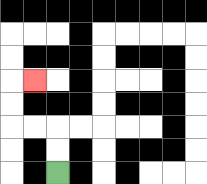{'start': '[2, 7]', 'end': '[1, 3]', 'path_directions': 'U,U,L,L,U,U,R', 'path_coordinates': '[[2, 7], [2, 6], [2, 5], [1, 5], [0, 5], [0, 4], [0, 3], [1, 3]]'}